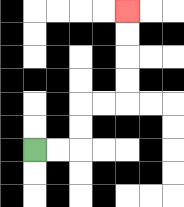{'start': '[1, 6]', 'end': '[5, 0]', 'path_directions': 'R,R,U,U,R,R,U,U,U,U', 'path_coordinates': '[[1, 6], [2, 6], [3, 6], [3, 5], [3, 4], [4, 4], [5, 4], [5, 3], [5, 2], [5, 1], [5, 0]]'}